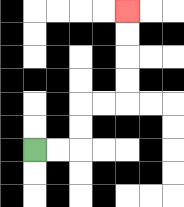{'start': '[1, 6]', 'end': '[5, 0]', 'path_directions': 'R,R,U,U,R,R,U,U,U,U', 'path_coordinates': '[[1, 6], [2, 6], [3, 6], [3, 5], [3, 4], [4, 4], [5, 4], [5, 3], [5, 2], [5, 1], [5, 0]]'}